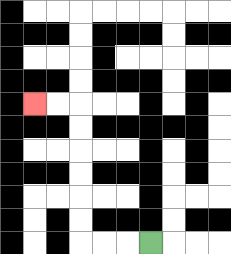{'start': '[6, 10]', 'end': '[1, 4]', 'path_directions': 'L,L,L,U,U,U,U,U,U,L,L', 'path_coordinates': '[[6, 10], [5, 10], [4, 10], [3, 10], [3, 9], [3, 8], [3, 7], [3, 6], [3, 5], [3, 4], [2, 4], [1, 4]]'}